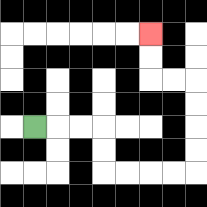{'start': '[1, 5]', 'end': '[6, 1]', 'path_directions': 'R,R,R,D,D,R,R,R,R,U,U,U,U,L,L,U,U', 'path_coordinates': '[[1, 5], [2, 5], [3, 5], [4, 5], [4, 6], [4, 7], [5, 7], [6, 7], [7, 7], [8, 7], [8, 6], [8, 5], [8, 4], [8, 3], [7, 3], [6, 3], [6, 2], [6, 1]]'}